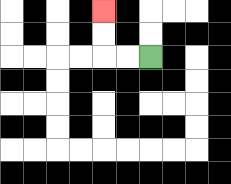{'start': '[6, 2]', 'end': '[4, 0]', 'path_directions': 'L,L,U,U', 'path_coordinates': '[[6, 2], [5, 2], [4, 2], [4, 1], [4, 0]]'}